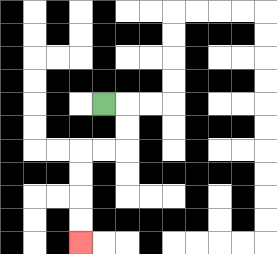{'start': '[4, 4]', 'end': '[3, 10]', 'path_directions': 'R,D,D,L,L,D,D,D,D', 'path_coordinates': '[[4, 4], [5, 4], [5, 5], [5, 6], [4, 6], [3, 6], [3, 7], [3, 8], [3, 9], [3, 10]]'}